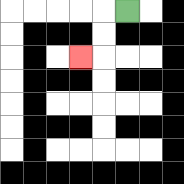{'start': '[5, 0]', 'end': '[3, 2]', 'path_directions': 'L,D,D,L', 'path_coordinates': '[[5, 0], [4, 0], [4, 1], [4, 2], [3, 2]]'}